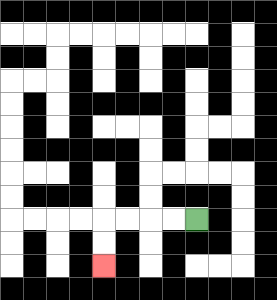{'start': '[8, 9]', 'end': '[4, 11]', 'path_directions': 'L,L,L,L,D,D', 'path_coordinates': '[[8, 9], [7, 9], [6, 9], [5, 9], [4, 9], [4, 10], [4, 11]]'}